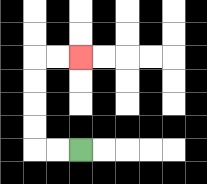{'start': '[3, 6]', 'end': '[3, 2]', 'path_directions': 'L,L,U,U,U,U,R,R', 'path_coordinates': '[[3, 6], [2, 6], [1, 6], [1, 5], [1, 4], [1, 3], [1, 2], [2, 2], [3, 2]]'}